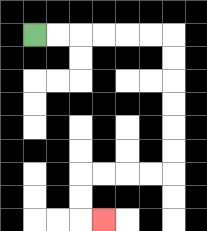{'start': '[1, 1]', 'end': '[4, 9]', 'path_directions': 'R,R,R,R,R,R,D,D,D,D,D,D,L,L,L,L,D,D,R', 'path_coordinates': '[[1, 1], [2, 1], [3, 1], [4, 1], [5, 1], [6, 1], [7, 1], [7, 2], [7, 3], [7, 4], [7, 5], [7, 6], [7, 7], [6, 7], [5, 7], [4, 7], [3, 7], [3, 8], [3, 9], [4, 9]]'}